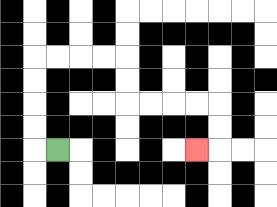{'start': '[2, 6]', 'end': '[8, 6]', 'path_directions': 'L,U,U,U,U,R,R,R,R,D,D,R,R,R,R,D,D,L', 'path_coordinates': '[[2, 6], [1, 6], [1, 5], [1, 4], [1, 3], [1, 2], [2, 2], [3, 2], [4, 2], [5, 2], [5, 3], [5, 4], [6, 4], [7, 4], [8, 4], [9, 4], [9, 5], [9, 6], [8, 6]]'}